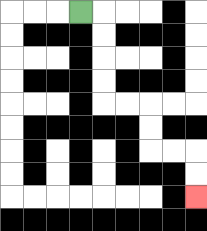{'start': '[3, 0]', 'end': '[8, 8]', 'path_directions': 'R,D,D,D,D,R,R,D,D,R,R,D,D', 'path_coordinates': '[[3, 0], [4, 0], [4, 1], [4, 2], [4, 3], [4, 4], [5, 4], [6, 4], [6, 5], [6, 6], [7, 6], [8, 6], [8, 7], [8, 8]]'}